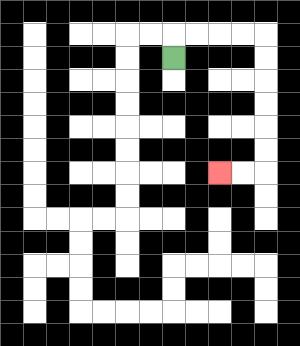{'start': '[7, 2]', 'end': '[9, 7]', 'path_directions': 'U,R,R,R,R,D,D,D,D,D,D,L,L', 'path_coordinates': '[[7, 2], [7, 1], [8, 1], [9, 1], [10, 1], [11, 1], [11, 2], [11, 3], [11, 4], [11, 5], [11, 6], [11, 7], [10, 7], [9, 7]]'}